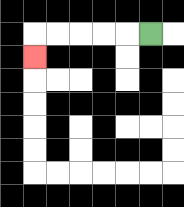{'start': '[6, 1]', 'end': '[1, 2]', 'path_directions': 'L,L,L,L,L,D', 'path_coordinates': '[[6, 1], [5, 1], [4, 1], [3, 1], [2, 1], [1, 1], [1, 2]]'}